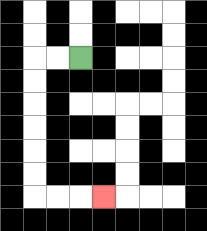{'start': '[3, 2]', 'end': '[4, 8]', 'path_directions': 'L,L,D,D,D,D,D,D,R,R,R', 'path_coordinates': '[[3, 2], [2, 2], [1, 2], [1, 3], [1, 4], [1, 5], [1, 6], [1, 7], [1, 8], [2, 8], [3, 8], [4, 8]]'}